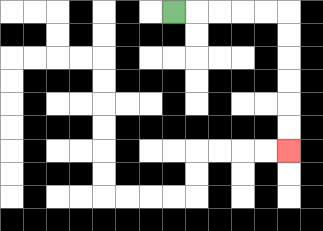{'start': '[7, 0]', 'end': '[12, 6]', 'path_directions': 'R,R,R,R,R,D,D,D,D,D,D', 'path_coordinates': '[[7, 0], [8, 0], [9, 0], [10, 0], [11, 0], [12, 0], [12, 1], [12, 2], [12, 3], [12, 4], [12, 5], [12, 6]]'}